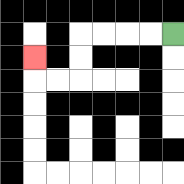{'start': '[7, 1]', 'end': '[1, 2]', 'path_directions': 'L,L,L,L,D,D,L,L,U', 'path_coordinates': '[[7, 1], [6, 1], [5, 1], [4, 1], [3, 1], [3, 2], [3, 3], [2, 3], [1, 3], [1, 2]]'}